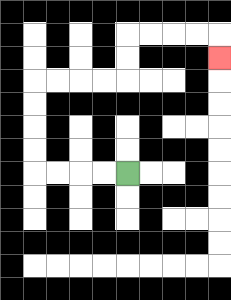{'start': '[5, 7]', 'end': '[9, 2]', 'path_directions': 'L,L,L,L,U,U,U,U,R,R,R,R,U,U,R,R,R,R,D', 'path_coordinates': '[[5, 7], [4, 7], [3, 7], [2, 7], [1, 7], [1, 6], [1, 5], [1, 4], [1, 3], [2, 3], [3, 3], [4, 3], [5, 3], [5, 2], [5, 1], [6, 1], [7, 1], [8, 1], [9, 1], [9, 2]]'}